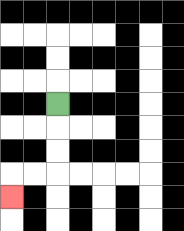{'start': '[2, 4]', 'end': '[0, 8]', 'path_directions': 'D,D,D,L,L,D', 'path_coordinates': '[[2, 4], [2, 5], [2, 6], [2, 7], [1, 7], [0, 7], [0, 8]]'}